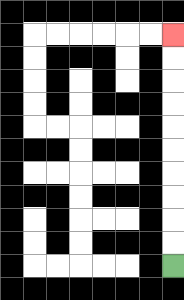{'start': '[7, 11]', 'end': '[7, 1]', 'path_directions': 'U,U,U,U,U,U,U,U,U,U', 'path_coordinates': '[[7, 11], [7, 10], [7, 9], [7, 8], [7, 7], [7, 6], [7, 5], [7, 4], [7, 3], [7, 2], [7, 1]]'}